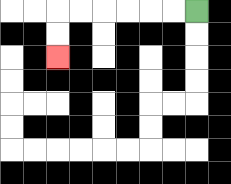{'start': '[8, 0]', 'end': '[2, 2]', 'path_directions': 'L,L,L,L,L,L,D,D', 'path_coordinates': '[[8, 0], [7, 0], [6, 0], [5, 0], [4, 0], [3, 0], [2, 0], [2, 1], [2, 2]]'}